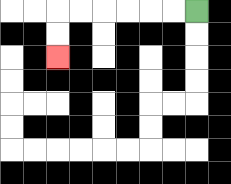{'start': '[8, 0]', 'end': '[2, 2]', 'path_directions': 'L,L,L,L,L,L,D,D', 'path_coordinates': '[[8, 0], [7, 0], [6, 0], [5, 0], [4, 0], [3, 0], [2, 0], [2, 1], [2, 2]]'}